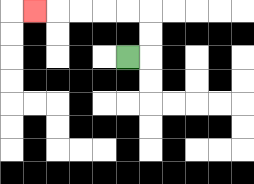{'start': '[5, 2]', 'end': '[1, 0]', 'path_directions': 'R,U,U,L,L,L,L,L', 'path_coordinates': '[[5, 2], [6, 2], [6, 1], [6, 0], [5, 0], [4, 0], [3, 0], [2, 0], [1, 0]]'}